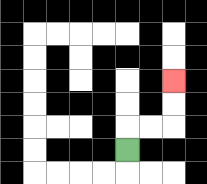{'start': '[5, 6]', 'end': '[7, 3]', 'path_directions': 'U,R,R,U,U', 'path_coordinates': '[[5, 6], [5, 5], [6, 5], [7, 5], [7, 4], [7, 3]]'}